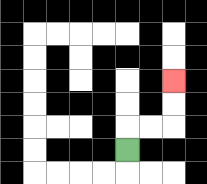{'start': '[5, 6]', 'end': '[7, 3]', 'path_directions': 'U,R,R,U,U', 'path_coordinates': '[[5, 6], [5, 5], [6, 5], [7, 5], [7, 4], [7, 3]]'}